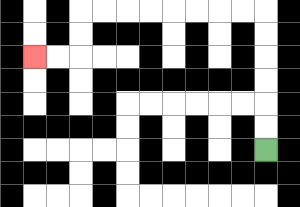{'start': '[11, 6]', 'end': '[1, 2]', 'path_directions': 'U,U,U,U,U,U,L,L,L,L,L,L,L,L,D,D,L,L', 'path_coordinates': '[[11, 6], [11, 5], [11, 4], [11, 3], [11, 2], [11, 1], [11, 0], [10, 0], [9, 0], [8, 0], [7, 0], [6, 0], [5, 0], [4, 0], [3, 0], [3, 1], [3, 2], [2, 2], [1, 2]]'}